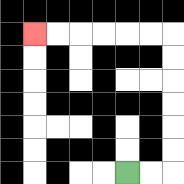{'start': '[5, 7]', 'end': '[1, 1]', 'path_directions': 'R,R,U,U,U,U,U,U,L,L,L,L,L,L', 'path_coordinates': '[[5, 7], [6, 7], [7, 7], [7, 6], [7, 5], [7, 4], [7, 3], [7, 2], [7, 1], [6, 1], [5, 1], [4, 1], [3, 1], [2, 1], [1, 1]]'}